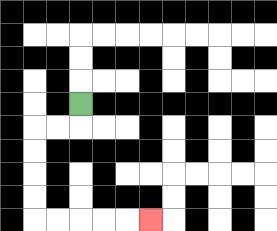{'start': '[3, 4]', 'end': '[6, 9]', 'path_directions': 'D,L,L,D,D,D,D,R,R,R,R,R', 'path_coordinates': '[[3, 4], [3, 5], [2, 5], [1, 5], [1, 6], [1, 7], [1, 8], [1, 9], [2, 9], [3, 9], [4, 9], [5, 9], [6, 9]]'}